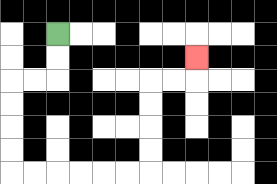{'start': '[2, 1]', 'end': '[8, 2]', 'path_directions': 'D,D,L,L,D,D,D,D,R,R,R,R,R,R,U,U,U,U,R,R,U', 'path_coordinates': '[[2, 1], [2, 2], [2, 3], [1, 3], [0, 3], [0, 4], [0, 5], [0, 6], [0, 7], [1, 7], [2, 7], [3, 7], [4, 7], [5, 7], [6, 7], [6, 6], [6, 5], [6, 4], [6, 3], [7, 3], [8, 3], [8, 2]]'}